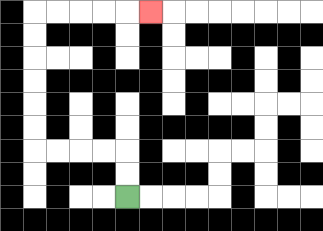{'start': '[5, 8]', 'end': '[6, 0]', 'path_directions': 'U,U,L,L,L,L,U,U,U,U,U,U,R,R,R,R,R', 'path_coordinates': '[[5, 8], [5, 7], [5, 6], [4, 6], [3, 6], [2, 6], [1, 6], [1, 5], [1, 4], [1, 3], [1, 2], [1, 1], [1, 0], [2, 0], [3, 0], [4, 0], [5, 0], [6, 0]]'}